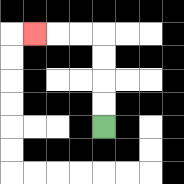{'start': '[4, 5]', 'end': '[1, 1]', 'path_directions': 'U,U,U,U,L,L,L', 'path_coordinates': '[[4, 5], [4, 4], [4, 3], [4, 2], [4, 1], [3, 1], [2, 1], [1, 1]]'}